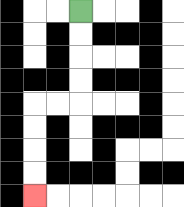{'start': '[3, 0]', 'end': '[1, 8]', 'path_directions': 'D,D,D,D,L,L,D,D,D,D', 'path_coordinates': '[[3, 0], [3, 1], [3, 2], [3, 3], [3, 4], [2, 4], [1, 4], [1, 5], [1, 6], [1, 7], [1, 8]]'}